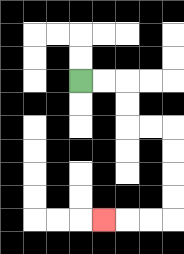{'start': '[3, 3]', 'end': '[4, 9]', 'path_directions': 'R,R,D,D,R,R,D,D,D,D,L,L,L', 'path_coordinates': '[[3, 3], [4, 3], [5, 3], [5, 4], [5, 5], [6, 5], [7, 5], [7, 6], [7, 7], [7, 8], [7, 9], [6, 9], [5, 9], [4, 9]]'}